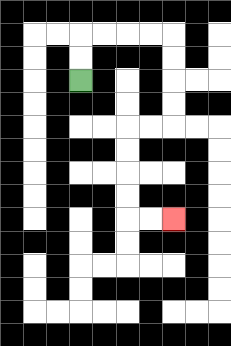{'start': '[3, 3]', 'end': '[7, 9]', 'path_directions': 'U,U,R,R,R,R,D,D,D,D,L,L,D,D,D,D,R,R', 'path_coordinates': '[[3, 3], [3, 2], [3, 1], [4, 1], [5, 1], [6, 1], [7, 1], [7, 2], [7, 3], [7, 4], [7, 5], [6, 5], [5, 5], [5, 6], [5, 7], [5, 8], [5, 9], [6, 9], [7, 9]]'}